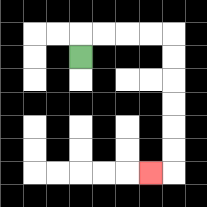{'start': '[3, 2]', 'end': '[6, 7]', 'path_directions': 'U,R,R,R,R,D,D,D,D,D,D,L', 'path_coordinates': '[[3, 2], [3, 1], [4, 1], [5, 1], [6, 1], [7, 1], [7, 2], [7, 3], [7, 4], [7, 5], [7, 6], [7, 7], [6, 7]]'}